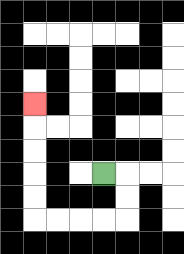{'start': '[4, 7]', 'end': '[1, 4]', 'path_directions': 'R,D,D,L,L,L,L,U,U,U,U,U', 'path_coordinates': '[[4, 7], [5, 7], [5, 8], [5, 9], [4, 9], [3, 9], [2, 9], [1, 9], [1, 8], [1, 7], [1, 6], [1, 5], [1, 4]]'}